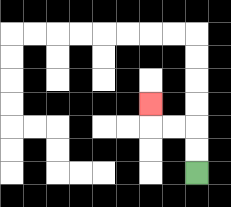{'start': '[8, 7]', 'end': '[6, 4]', 'path_directions': 'U,U,L,L,U', 'path_coordinates': '[[8, 7], [8, 6], [8, 5], [7, 5], [6, 5], [6, 4]]'}